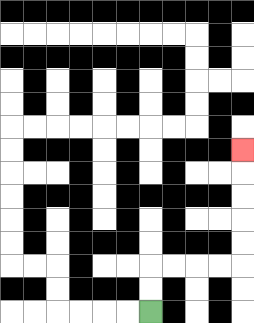{'start': '[6, 13]', 'end': '[10, 6]', 'path_directions': 'U,U,R,R,R,R,U,U,U,U,U', 'path_coordinates': '[[6, 13], [6, 12], [6, 11], [7, 11], [8, 11], [9, 11], [10, 11], [10, 10], [10, 9], [10, 8], [10, 7], [10, 6]]'}